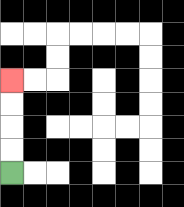{'start': '[0, 7]', 'end': '[0, 3]', 'path_directions': 'U,U,U,U', 'path_coordinates': '[[0, 7], [0, 6], [0, 5], [0, 4], [0, 3]]'}